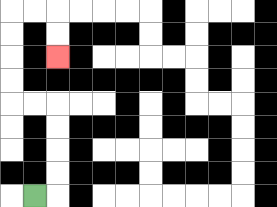{'start': '[1, 8]', 'end': '[2, 2]', 'path_directions': 'R,U,U,U,U,L,L,U,U,U,U,R,R,D,D', 'path_coordinates': '[[1, 8], [2, 8], [2, 7], [2, 6], [2, 5], [2, 4], [1, 4], [0, 4], [0, 3], [0, 2], [0, 1], [0, 0], [1, 0], [2, 0], [2, 1], [2, 2]]'}